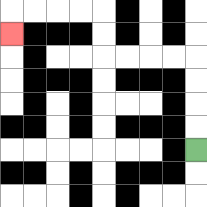{'start': '[8, 6]', 'end': '[0, 1]', 'path_directions': 'U,U,U,U,L,L,L,L,U,U,L,L,L,L,D', 'path_coordinates': '[[8, 6], [8, 5], [8, 4], [8, 3], [8, 2], [7, 2], [6, 2], [5, 2], [4, 2], [4, 1], [4, 0], [3, 0], [2, 0], [1, 0], [0, 0], [0, 1]]'}